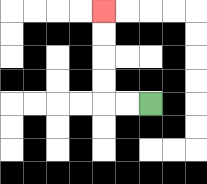{'start': '[6, 4]', 'end': '[4, 0]', 'path_directions': 'L,L,U,U,U,U', 'path_coordinates': '[[6, 4], [5, 4], [4, 4], [4, 3], [4, 2], [4, 1], [4, 0]]'}